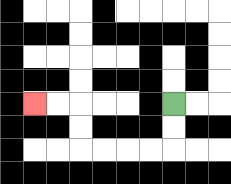{'start': '[7, 4]', 'end': '[1, 4]', 'path_directions': 'D,D,L,L,L,L,U,U,L,L', 'path_coordinates': '[[7, 4], [7, 5], [7, 6], [6, 6], [5, 6], [4, 6], [3, 6], [3, 5], [3, 4], [2, 4], [1, 4]]'}